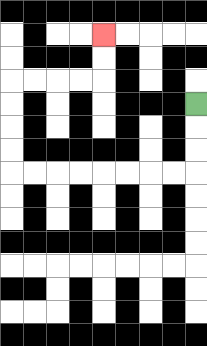{'start': '[8, 4]', 'end': '[4, 1]', 'path_directions': 'D,D,D,L,L,L,L,L,L,L,L,U,U,U,U,R,R,R,R,U,U', 'path_coordinates': '[[8, 4], [8, 5], [8, 6], [8, 7], [7, 7], [6, 7], [5, 7], [4, 7], [3, 7], [2, 7], [1, 7], [0, 7], [0, 6], [0, 5], [0, 4], [0, 3], [1, 3], [2, 3], [3, 3], [4, 3], [4, 2], [4, 1]]'}